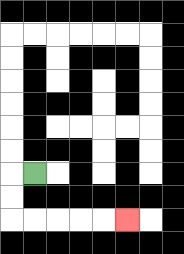{'start': '[1, 7]', 'end': '[5, 9]', 'path_directions': 'L,D,D,R,R,R,R,R', 'path_coordinates': '[[1, 7], [0, 7], [0, 8], [0, 9], [1, 9], [2, 9], [3, 9], [4, 9], [5, 9]]'}